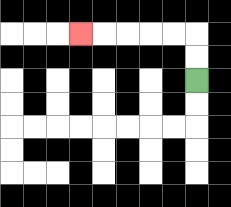{'start': '[8, 3]', 'end': '[3, 1]', 'path_directions': 'U,U,L,L,L,L,L', 'path_coordinates': '[[8, 3], [8, 2], [8, 1], [7, 1], [6, 1], [5, 1], [4, 1], [3, 1]]'}